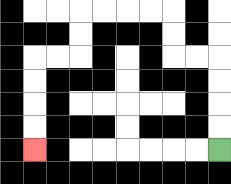{'start': '[9, 6]', 'end': '[1, 6]', 'path_directions': 'U,U,U,U,L,L,U,U,L,L,L,L,D,D,L,L,D,D,D,D', 'path_coordinates': '[[9, 6], [9, 5], [9, 4], [9, 3], [9, 2], [8, 2], [7, 2], [7, 1], [7, 0], [6, 0], [5, 0], [4, 0], [3, 0], [3, 1], [3, 2], [2, 2], [1, 2], [1, 3], [1, 4], [1, 5], [1, 6]]'}